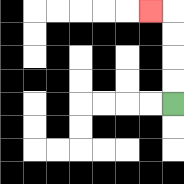{'start': '[7, 4]', 'end': '[6, 0]', 'path_directions': 'U,U,U,U,L', 'path_coordinates': '[[7, 4], [7, 3], [7, 2], [7, 1], [7, 0], [6, 0]]'}